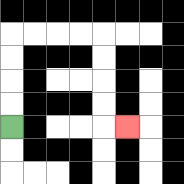{'start': '[0, 5]', 'end': '[5, 5]', 'path_directions': 'U,U,U,U,R,R,R,R,D,D,D,D,R', 'path_coordinates': '[[0, 5], [0, 4], [0, 3], [0, 2], [0, 1], [1, 1], [2, 1], [3, 1], [4, 1], [4, 2], [4, 3], [4, 4], [4, 5], [5, 5]]'}